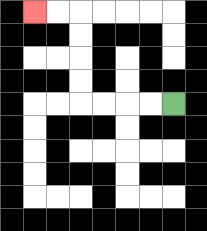{'start': '[7, 4]', 'end': '[1, 0]', 'path_directions': 'L,L,L,L,U,U,U,U,L,L', 'path_coordinates': '[[7, 4], [6, 4], [5, 4], [4, 4], [3, 4], [3, 3], [3, 2], [3, 1], [3, 0], [2, 0], [1, 0]]'}